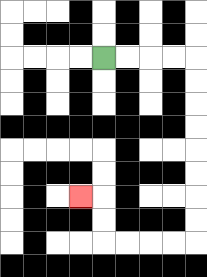{'start': '[4, 2]', 'end': '[3, 8]', 'path_directions': 'R,R,R,R,D,D,D,D,D,D,D,D,L,L,L,L,U,U,L', 'path_coordinates': '[[4, 2], [5, 2], [6, 2], [7, 2], [8, 2], [8, 3], [8, 4], [8, 5], [8, 6], [8, 7], [8, 8], [8, 9], [8, 10], [7, 10], [6, 10], [5, 10], [4, 10], [4, 9], [4, 8], [3, 8]]'}